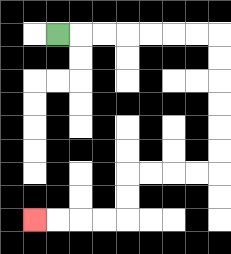{'start': '[2, 1]', 'end': '[1, 9]', 'path_directions': 'R,R,R,R,R,R,R,D,D,D,D,D,D,L,L,L,L,D,D,L,L,L,L', 'path_coordinates': '[[2, 1], [3, 1], [4, 1], [5, 1], [6, 1], [7, 1], [8, 1], [9, 1], [9, 2], [9, 3], [9, 4], [9, 5], [9, 6], [9, 7], [8, 7], [7, 7], [6, 7], [5, 7], [5, 8], [5, 9], [4, 9], [3, 9], [2, 9], [1, 9]]'}